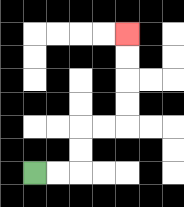{'start': '[1, 7]', 'end': '[5, 1]', 'path_directions': 'R,R,U,U,R,R,U,U,U,U', 'path_coordinates': '[[1, 7], [2, 7], [3, 7], [3, 6], [3, 5], [4, 5], [5, 5], [5, 4], [5, 3], [5, 2], [5, 1]]'}